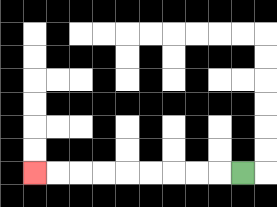{'start': '[10, 7]', 'end': '[1, 7]', 'path_directions': 'L,L,L,L,L,L,L,L,L', 'path_coordinates': '[[10, 7], [9, 7], [8, 7], [7, 7], [6, 7], [5, 7], [4, 7], [3, 7], [2, 7], [1, 7]]'}